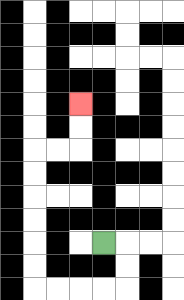{'start': '[4, 10]', 'end': '[3, 4]', 'path_directions': 'R,D,D,L,L,L,L,U,U,U,U,U,U,R,R,U,U', 'path_coordinates': '[[4, 10], [5, 10], [5, 11], [5, 12], [4, 12], [3, 12], [2, 12], [1, 12], [1, 11], [1, 10], [1, 9], [1, 8], [1, 7], [1, 6], [2, 6], [3, 6], [3, 5], [3, 4]]'}